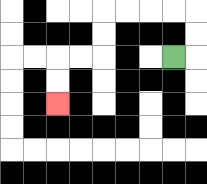{'start': '[7, 2]', 'end': '[2, 4]', 'path_directions': 'R,U,U,L,L,L,L,D,D,L,L,D,D', 'path_coordinates': '[[7, 2], [8, 2], [8, 1], [8, 0], [7, 0], [6, 0], [5, 0], [4, 0], [4, 1], [4, 2], [3, 2], [2, 2], [2, 3], [2, 4]]'}